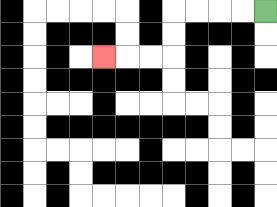{'start': '[11, 0]', 'end': '[4, 2]', 'path_directions': 'L,L,L,L,D,D,L,L,L', 'path_coordinates': '[[11, 0], [10, 0], [9, 0], [8, 0], [7, 0], [7, 1], [7, 2], [6, 2], [5, 2], [4, 2]]'}